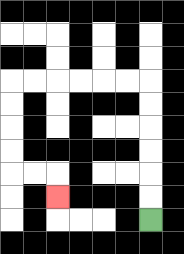{'start': '[6, 9]', 'end': '[2, 8]', 'path_directions': 'U,U,U,U,U,U,L,L,L,L,L,L,D,D,D,D,R,R,D', 'path_coordinates': '[[6, 9], [6, 8], [6, 7], [6, 6], [6, 5], [6, 4], [6, 3], [5, 3], [4, 3], [3, 3], [2, 3], [1, 3], [0, 3], [0, 4], [0, 5], [0, 6], [0, 7], [1, 7], [2, 7], [2, 8]]'}